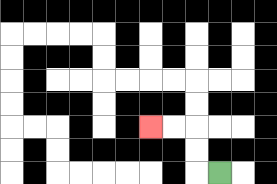{'start': '[9, 7]', 'end': '[6, 5]', 'path_directions': 'L,U,U,L,L', 'path_coordinates': '[[9, 7], [8, 7], [8, 6], [8, 5], [7, 5], [6, 5]]'}